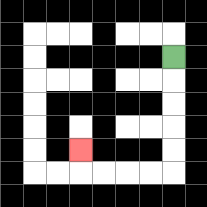{'start': '[7, 2]', 'end': '[3, 6]', 'path_directions': 'D,D,D,D,D,L,L,L,L,U', 'path_coordinates': '[[7, 2], [7, 3], [7, 4], [7, 5], [7, 6], [7, 7], [6, 7], [5, 7], [4, 7], [3, 7], [3, 6]]'}